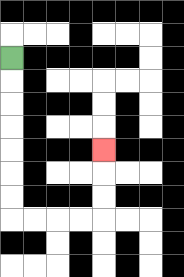{'start': '[0, 2]', 'end': '[4, 6]', 'path_directions': 'D,D,D,D,D,D,D,R,R,R,R,U,U,U', 'path_coordinates': '[[0, 2], [0, 3], [0, 4], [0, 5], [0, 6], [0, 7], [0, 8], [0, 9], [1, 9], [2, 9], [3, 9], [4, 9], [4, 8], [4, 7], [4, 6]]'}